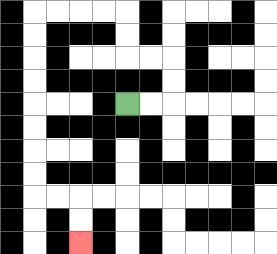{'start': '[5, 4]', 'end': '[3, 10]', 'path_directions': 'R,R,U,U,L,L,U,U,L,L,L,L,D,D,D,D,D,D,D,D,R,R,D,D', 'path_coordinates': '[[5, 4], [6, 4], [7, 4], [7, 3], [7, 2], [6, 2], [5, 2], [5, 1], [5, 0], [4, 0], [3, 0], [2, 0], [1, 0], [1, 1], [1, 2], [1, 3], [1, 4], [1, 5], [1, 6], [1, 7], [1, 8], [2, 8], [3, 8], [3, 9], [3, 10]]'}